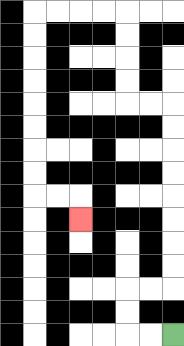{'start': '[7, 14]', 'end': '[3, 9]', 'path_directions': 'L,L,U,U,R,R,U,U,U,U,U,U,U,U,L,L,U,U,U,U,L,L,L,L,D,D,D,D,D,D,D,D,R,R,D', 'path_coordinates': '[[7, 14], [6, 14], [5, 14], [5, 13], [5, 12], [6, 12], [7, 12], [7, 11], [7, 10], [7, 9], [7, 8], [7, 7], [7, 6], [7, 5], [7, 4], [6, 4], [5, 4], [5, 3], [5, 2], [5, 1], [5, 0], [4, 0], [3, 0], [2, 0], [1, 0], [1, 1], [1, 2], [1, 3], [1, 4], [1, 5], [1, 6], [1, 7], [1, 8], [2, 8], [3, 8], [3, 9]]'}